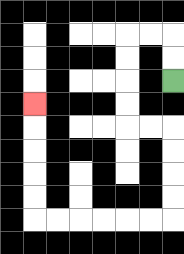{'start': '[7, 3]', 'end': '[1, 4]', 'path_directions': 'U,U,L,L,D,D,D,D,R,R,D,D,D,D,L,L,L,L,L,L,U,U,U,U,U', 'path_coordinates': '[[7, 3], [7, 2], [7, 1], [6, 1], [5, 1], [5, 2], [5, 3], [5, 4], [5, 5], [6, 5], [7, 5], [7, 6], [7, 7], [7, 8], [7, 9], [6, 9], [5, 9], [4, 9], [3, 9], [2, 9], [1, 9], [1, 8], [1, 7], [1, 6], [1, 5], [1, 4]]'}